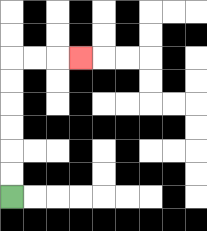{'start': '[0, 8]', 'end': '[3, 2]', 'path_directions': 'U,U,U,U,U,U,R,R,R', 'path_coordinates': '[[0, 8], [0, 7], [0, 6], [0, 5], [0, 4], [0, 3], [0, 2], [1, 2], [2, 2], [3, 2]]'}